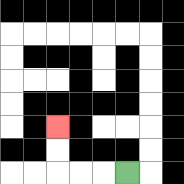{'start': '[5, 7]', 'end': '[2, 5]', 'path_directions': 'L,L,L,U,U', 'path_coordinates': '[[5, 7], [4, 7], [3, 7], [2, 7], [2, 6], [2, 5]]'}